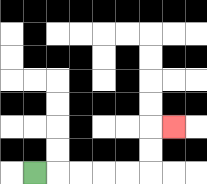{'start': '[1, 7]', 'end': '[7, 5]', 'path_directions': 'R,R,R,R,R,U,U,R', 'path_coordinates': '[[1, 7], [2, 7], [3, 7], [4, 7], [5, 7], [6, 7], [6, 6], [6, 5], [7, 5]]'}